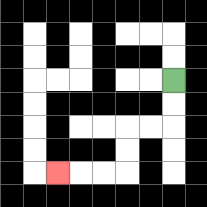{'start': '[7, 3]', 'end': '[2, 7]', 'path_directions': 'D,D,L,L,D,D,L,L,L', 'path_coordinates': '[[7, 3], [7, 4], [7, 5], [6, 5], [5, 5], [5, 6], [5, 7], [4, 7], [3, 7], [2, 7]]'}